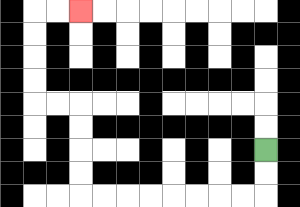{'start': '[11, 6]', 'end': '[3, 0]', 'path_directions': 'D,D,L,L,L,L,L,L,L,L,U,U,U,U,L,L,U,U,U,U,R,R', 'path_coordinates': '[[11, 6], [11, 7], [11, 8], [10, 8], [9, 8], [8, 8], [7, 8], [6, 8], [5, 8], [4, 8], [3, 8], [3, 7], [3, 6], [3, 5], [3, 4], [2, 4], [1, 4], [1, 3], [1, 2], [1, 1], [1, 0], [2, 0], [3, 0]]'}